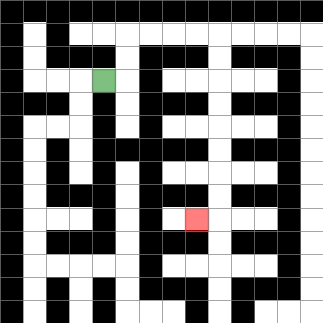{'start': '[4, 3]', 'end': '[8, 9]', 'path_directions': 'R,U,U,R,R,R,R,D,D,D,D,D,D,D,D,L', 'path_coordinates': '[[4, 3], [5, 3], [5, 2], [5, 1], [6, 1], [7, 1], [8, 1], [9, 1], [9, 2], [9, 3], [9, 4], [9, 5], [9, 6], [9, 7], [9, 8], [9, 9], [8, 9]]'}